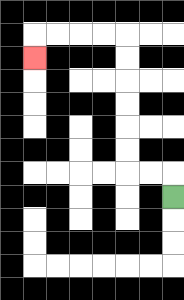{'start': '[7, 8]', 'end': '[1, 2]', 'path_directions': 'U,L,L,U,U,U,U,U,U,L,L,L,L,D', 'path_coordinates': '[[7, 8], [7, 7], [6, 7], [5, 7], [5, 6], [5, 5], [5, 4], [5, 3], [5, 2], [5, 1], [4, 1], [3, 1], [2, 1], [1, 1], [1, 2]]'}